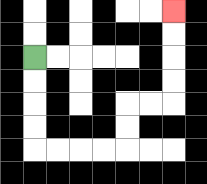{'start': '[1, 2]', 'end': '[7, 0]', 'path_directions': 'D,D,D,D,R,R,R,R,U,U,R,R,U,U,U,U', 'path_coordinates': '[[1, 2], [1, 3], [1, 4], [1, 5], [1, 6], [2, 6], [3, 6], [4, 6], [5, 6], [5, 5], [5, 4], [6, 4], [7, 4], [7, 3], [7, 2], [7, 1], [7, 0]]'}